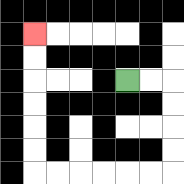{'start': '[5, 3]', 'end': '[1, 1]', 'path_directions': 'R,R,D,D,D,D,L,L,L,L,L,L,U,U,U,U,U,U', 'path_coordinates': '[[5, 3], [6, 3], [7, 3], [7, 4], [7, 5], [7, 6], [7, 7], [6, 7], [5, 7], [4, 7], [3, 7], [2, 7], [1, 7], [1, 6], [1, 5], [1, 4], [1, 3], [1, 2], [1, 1]]'}